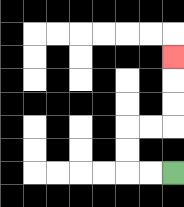{'start': '[7, 7]', 'end': '[7, 2]', 'path_directions': 'L,L,U,U,R,R,U,U,U', 'path_coordinates': '[[7, 7], [6, 7], [5, 7], [5, 6], [5, 5], [6, 5], [7, 5], [7, 4], [7, 3], [7, 2]]'}